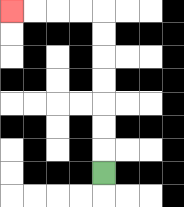{'start': '[4, 7]', 'end': '[0, 0]', 'path_directions': 'U,U,U,U,U,U,U,L,L,L,L', 'path_coordinates': '[[4, 7], [4, 6], [4, 5], [4, 4], [4, 3], [4, 2], [4, 1], [4, 0], [3, 0], [2, 0], [1, 0], [0, 0]]'}